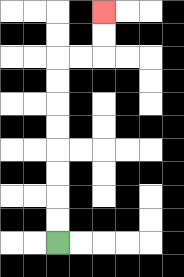{'start': '[2, 10]', 'end': '[4, 0]', 'path_directions': 'U,U,U,U,U,U,U,U,R,R,U,U', 'path_coordinates': '[[2, 10], [2, 9], [2, 8], [2, 7], [2, 6], [2, 5], [2, 4], [2, 3], [2, 2], [3, 2], [4, 2], [4, 1], [4, 0]]'}